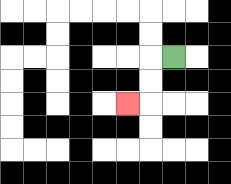{'start': '[7, 2]', 'end': '[5, 4]', 'path_directions': 'L,D,D,L', 'path_coordinates': '[[7, 2], [6, 2], [6, 3], [6, 4], [5, 4]]'}